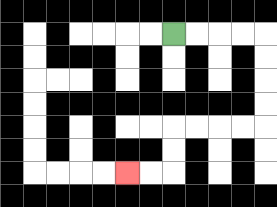{'start': '[7, 1]', 'end': '[5, 7]', 'path_directions': 'R,R,R,R,D,D,D,D,L,L,L,L,D,D,L,L', 'path_coordinates': '[[7, 1], [8, 1], [9, 1], [10, 1], [11, 1], [11, 2], [11, 3], [11, 4], [11, 5], [10, 5], [9, 5], [8, 5], [7, 5], [7, 6], [7, 7], [6, 7], [5, 7]]'}